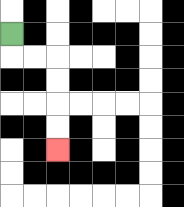{'start': '[0, 1]', 'end': '[2, 6]', 'path_directions': 'D,R,R,D,D,D,D', 'path_coordinates': '[[0, 1], [0, 2], [1, 2], [2, 2], [2, 3], [2, 4], [2, 5], [2, 6]]'}